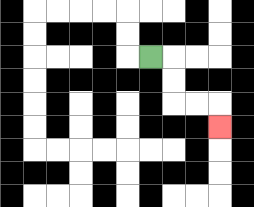{'start': '[6, 2]', 'end': '[9, 5]', 'path_directions': 'R,D,D,R,R,D', 'path_coordinates': '[[6, 2], [7, 2], [7, 3], [7, 4], [8, 4], [9, 4], [9, 5]]'}